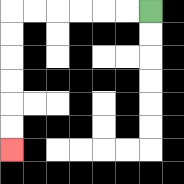{'start': '[6, 0]', 'end': '[0, 6]', 'path_directions': 'L,L,L,L,L,L,D,D,D,D,D,D', 'path_coordinates': '[[6, 0], [5, 0], [4, 0], [3, 0], [2, 0], [1, 0], [0, 0], [0, 1], [0, 2], [0, 3], [0, 4], [0, 5], [0, 6]]'}